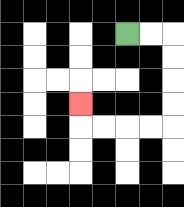{'start': '[5, 1]', 'end': '[3, 4]', 'path_directions': 'R,R,D,D,D,D,L,L,L,L,U', 'path_coordinates': '[[5, 1], [6, 1], [7, 1], [7, 2], [7, 3], [7, 4], [7, 5], [6, 5], [5, 5], [4, 5], [3, 5], [3, 4]]'}